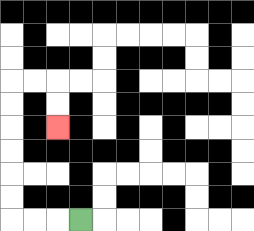{'start': '[3, 9]', 'end': '[2, 5]', 'path_directions': 'L,L,L,U,U,U,U,U,U,R,R,D,D', 'path_coordinates': '[[3, 9], [2, 9], [1, 9], [0, 9], [0, 8], [0, 7], [0, 6], [0, 5], [0, 4], [0, 3], [1, 3], [2, 3], [2, 4], [2, 5]]'}